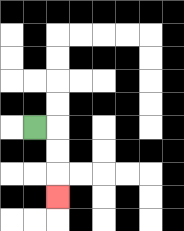{'start': '[1, 5]', 'end': '[2, 8]', 'path_directions': 'R,D,D,D', 'path_coordinates': '[[1, 5], [2, 5], [2, 6], [2, 7], [2, 8]]'}